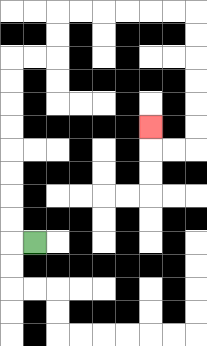{'start': '[1, 10]', 'end': '[6, 5]', 'path_directions': 'L,U,U,U,U,U,U,U,U,R,R,U,U,R,R,R,R,R,R,D,D,D,D,D,D,L,L,U', 'path_coordinates': '[[1, 10], [0, 10], [0, 9], [0, 8], [0, 7], [0, 6], [0, 5], [0, 4], [0, 3], [0, 2], [1, 2], [2, 2], [2, 1], [2, 0], [3, 0], [4, 0], [5, 0], [6, 0], [7, 0], [8, 0], [8, 1], [8, 2], [8, 3], [8, 4], [8, 5], [8, 6], [7, 6], [6, 6], [6, 5]]'}